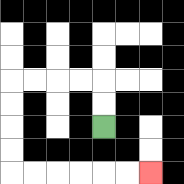{'start': '[4, 5]', 'end': '[6, 7]', 'path_directions': 'U,U,L,L,L,L,D,D,D,D,R,R,R,R,R,R', 'path_coordinates': '[[4, 5], [4, 4], [4, 3], [3, 3], [2, 3], [1, 3], [0, 3], [0, 4], [0, 5], [0, 6], [0, 7], [1, 7], [2, 7], [3, 7], [4, 7], [5, 7], [6, 7]]'}